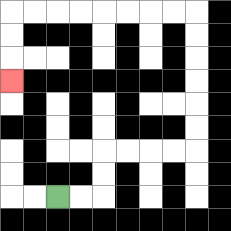{'start': '[2, 8]', 'end': '[0, 3]', 'path_directions': 'R,R,U,U,R,R,R,R,U,U,U,U,U,U,L,L,L,L,L,L,L,L,D,D,D', 'path_coordinates': '[[2, 8], [3, 8], [4, 8], [4, 7], [4, 6], [5, 6], [6, 6], [7, 6], [8, 6], [8, 5], [8, 4], [8, 3], [8, 2], [8, 1], [8, 0], [7, 0], [6, 0], [5, 0], [4, 0], [3, 0], [2, 0], [1, 0], [0, 0], [0, 1], [0, 2], [0, 3]]'}